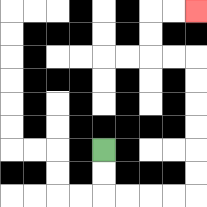{'start': '[4, 6]', 'end': '[8, 0]', 'path_directions': 'D,D,R,R,R,R,U,U,U,U,U,U,L,L,U,U,R,R', 'path_coordinates': '[[4, 6], [4, 7], [4, 8], [5, 8], [6, 8], [7, 8], [8, 8], [8, 7], [8, 6], [8, 5], [8, 4], [8, 3], [8, 2], [7, 2], [6, 2], [6, 1], [6, 0], [7, 0], [8, 0]]'}